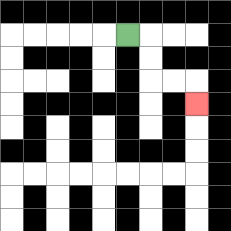{'start': '[5, 1]', 'end': '[8, 4]', 'path_directions': 'R,D,D,R,R,D', 'path_coordinates': '[[5, 1], [6, 1], [6, 2], [6, 3], [7, 3], [8, 3], [8, 4]]'}